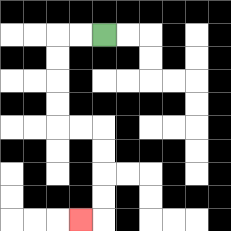{'start': '[4, 1]', 'end': '[3, 9]', 'path_directions': 'L,L,D,D,D,D,R,R,D,D,D,D,L', 'path_coordinates': '[[4, 1], [3, 1], [2, 1], [2, 2], [2, 3], [2, 4], [2, 5], [3, 5], [4, 5], [4, 6], [4, 7], [4, 8], [4, 9], [3, 9]]'}